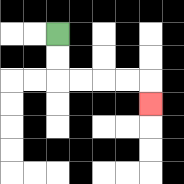{'start': '[2, 1]', 'end': '[6, 4]', 'path_directions': 'D,D,R,R,R,R,D', 'path_coordinates': '[[2, 1], [2, 2], [2, 3], [3, 3], [4, 3], [5, 3], [6, 3], [6, 4]]'}